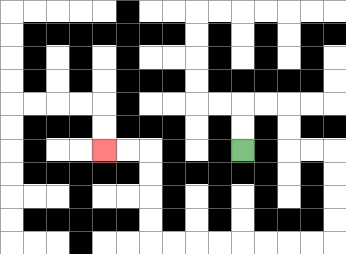{'start': '[10, 6]', 'end': '[4, 6]', 'path_directions': 'U,U,R,R,D,D,R,R,D,D,D,D,L,L,L,L,L,L,L,L,U,U,U,U,L,L', 'path_coordinates': '[[10, 6], [10, 5], [10, 4], [11, 4], [12, 4], [12, 5], [12, 6], [13, 6], [14, 6], [14, 7], [14, 8], [14, 9], [14, 10], [13, 10], [12, 10], [11, 10], [10, 10], [9, 10], [8, 10], [7, 10], [6, 10], [6, 9], [6, 8], [6, 7], [6, 6], [5, 6], [4, 6]]'}